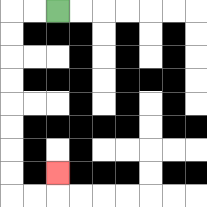{'start': '[2, 0]', 'end': '[2, 7]', 'path_directions': 'L,L,D,D,D,D,D,D,D,D,R,R,U', 'path_coordinates': '[[2, 0], [1, 0], [0, 0], [0, 1], [0, 2], [0, 3], [0, 4], [0, 5], [0, 6], [0, 7], [0, 8], [1, 8], [2, 8], [2, 7]]'}